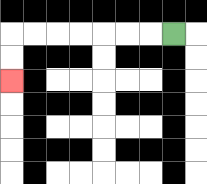{'start': '[7, 1]', 'end': '[0, 3]', 'path_directions': 'L,L,L,L,L,L,L,D,D', 'path_coordinates': '[[7, 1], [6, 1], [5, 1], [4, 1], [3, 1], [2, 1], [1, 1], [0, 1], [0, 2], [0, 3]]'}